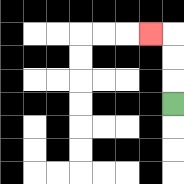{'start': '[7, 4]', 'end': '[6, 1]', 'path_directions': 'U,U,U,L', 'path_coordinates': '[[7, 4], [7, 3], [7, 2], [7, 1], [6, 1]]'}